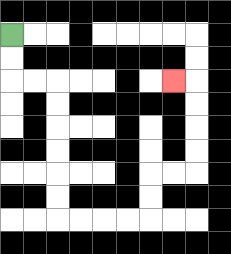{'start': '[0, 1]', 'end': '[7, 3]', 'path_directions': 'D,D,R,R,D,D,D,D,D,D,R,R,R,R,U,U,R,R,U,U,U,U,L', 'path_coordinates': '[[0, 1], [0, 2], [0, 3], [1, 3], [2, 3], [2, 4], [2, 5], [2, 6], [2, 7], [2, 8], [2, 9], [3, 9], [4, 9], [5, 9], [6, 9], [6, 8], [6, 7], [7, 7], [8, 7], [8, 6], [8, 5], [8, 4], [8, 3], [7, 3]]'}